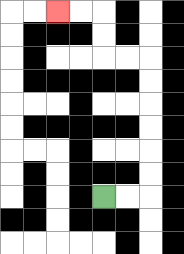{'start': '[4, 8]', 'end': '[2, 0]', 'path_directions': 'R,R,U,U,U,U,U,U,L,L,U,U,L,L', 'path_coordinates': '[[4, 8], [5, 8], [6, 8], [6, 7], [6, 6], [6, 5], [6, 4], [6, 3], [6, 2], [5, 2], [4, 2], [4, 1], [4, 0], [3, 0], [2, 0]]'}